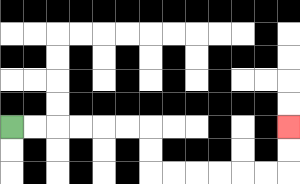{'start': '[0, 5]', 'end': '[12, 5]', 'path_directions': 'R,R,R,R,R,R,D,D,R,R,R,R,R,R,U,U', 'path_coordinates': '[[0, 5], [1, 5], [2, 5], [3, 5], [4, 5], [5, 5], [6, 5], [6, 6], [6, 7], [7, 7], [8, 7], [9, 7], [10, 7], [11, 7], [12, 7], [12, 6], [12, 5]]'}